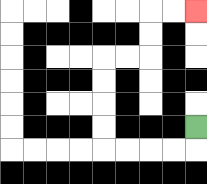{'start': '[8, 5]', 'end': '[8, 0]', 'path_directions': 'D,L,L,L,L,U,U,U,U,R,R,U,U,R,R', 'path_coordinates': '[[8, 5], [8, 6], [7, 6], [6, 6], [5, 6], [4, 6], [4, 5], [4, 4], [4, 3], [4, 2], [5, 2], [6, 2], [6, 1], [6, 0], [7, 0], [8, 0]]'}